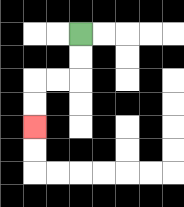{'start': '[3, 1]', 'end': '[1, 5]', 'path_directions': 'D,D,L,L,D,D', 'path_coordinates': '[[3, 1], [3, 2], [3, 3], [2, 3], [1, 3], [1, 4], [1, 5]]'}